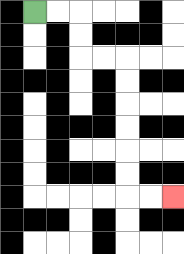{'start': '[1, 0]', 'end': '[7, 8]', 'path_directions': 'R,R,D,D,R,R,D,D,D,D,D,D,R,R', 'path_coordinates': '[[1, 0], [2, 0], [3, 0], [3, 1], [3, 2], [4, 2], [5, 2], [5, 3], [5, 4], [5, 5], [5, 6], [5, 7], [5, 8], [6, 8], [7, 8]]'}